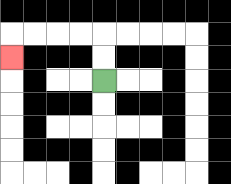{'start': '[4, 3]', 'end': '[0, 2]', 'path_directions': 'U,U,L,L,L,L,D', 'path_coordinates': '[[4, 3], [4, 2], [4, 1], [3, 1], [2, 1], [1, 1], [0, 1], [0, 2]]'}